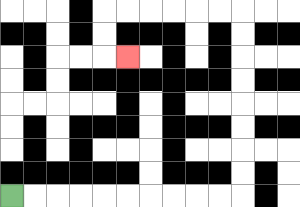{'start': '[0, 8]', 'end': '[5, 2]', 'path_directions': 'R,R,R,R,R,R,R,R,R,R,U,U,U,U,U,U,U,U,L,L,L,L,L,L,D,D,R', 'path_coordinates': '[[0, 8], [1, 8], [2, 8], [3, 8], [4, 8], [5, 8], [6, 8], [7, 8], [8, 8], [9, 8], [10, 8], [10, 7], [10, 6], [10, 5], [10, 4], [10, 3], [10, 2], [10, 1], [10, 0], [9, 0], [8, 0], [7, 0], [6, 0], [5, 0], [4, 0], [4, 1], [4, 2], [5, 2]]'}